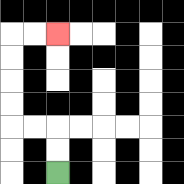{'start': '[2, 7]', 'end': '[2, 1]', 'path_directions': 'U,U,L,L,U,U,U,U,R,R', 'path_coordinates': '[[2, 7], [2, 6], [2, 5], [1, 5], [0, 5], [0, 4], [0, 3], [0, 2], [0, 1], [1, 1], [2, 1]]'}